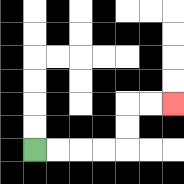{'start': '[1, 6]', 'end': '[7, 4]', 'path_directions': 'R,R,R,R,U,U,R,R', 'path_coordinates': '[[1, 6], [2, 6], [3, 6], [4, 6], [5, 6], [5, 5], [5, 4], [6, 4], [7, 4]]'}